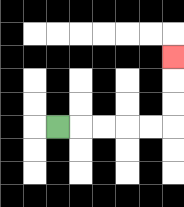{'start': '[2, 5]', 'end': '[7, 2]', 'path_directions': 'R,R,R,R,R,U,U,U', 'path_coordinates': '[[2, 5], [3, 5], [4, 5], [5, 5], [6, 5], [7, 5], [7, 4], [7, 3], [7, 2]]'}